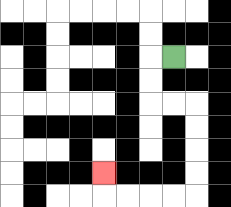{'start': '[7, 2]', 'end': '[4, 7]', 'path_directions': 'L,D,D,R,R,D,D,D,D,L,L,L,L,U', 'path_coordinates': '[[7, 2], [6, 2], [6, 3], [6, 4], [7, 4], [8, 4], [8, 5], [8, 6], [8, 7], [8, 8], [7, 8], [6, 8], [5, 8], [4, 8], [4, 7]]'}